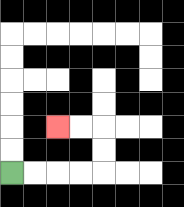{'start': '[0, 7]', 'end': '[2, 5]', 'path_directions': 'R,R,R,R,U,U,L,L', 'path_coordinates': '[[0, 7], [1, 7], [2, 7], [3, 7], [4, 7], [4, 6], [4, 5], [3, 5], [2, 5]]'}